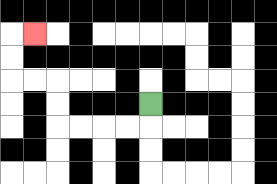{'start': '[6, 4]', 'end': '[1, 1]', 'path_directions': 'D,L,L,L,L,U,U,L,L,U,U,R', 'path_coordinates': '[[6, 4], [6, 5], [5, 5], [4, 5], [3, 5], [2, 5], [2, 4], [2, 3], [1, 3], [0, 3], [0, 2], [0, 1], [1, 1]]'}